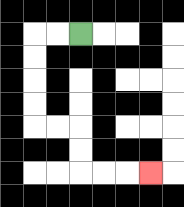{'start': '[3, 1]', 'end': '[6, 7]', 'path_directions': 'L,L,D,D,D,D,R,R,D,D,R,R,R', 'path_coordinates': '[[3, 1], [2, 1], [1, 1], [1, 2], [1, 3], [1, 4], [1, 5], [2, 5], [3, 5], [3, 6], [3, 7], [4, 7], [5, 7], [6, 7]]'}